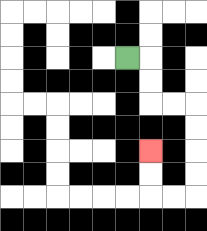{'start': '[5, 2]', 'end': '[6, 6]', 'path_directions': 'R,D,D,R,R,D,D,D,D,L,L,U,U', 'path_coordinates': '[[5, 2], [6, 2], [6, 3], [6, 4], [7, 4], [8, 4], [8, 5], [8, 6], [8, 7], [8, 8], [7, 8], [6, 8], [6, 7], [6, 6]]'}